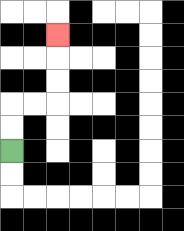{'start': '[0, 6]', 'end': '[2, 1]', 'path_directions': 'U,U,R,R,U,U,U', 'path_coordinates': '[[0, 6], [0, 5], [0, 4], [1, 4], [2, 4], [2, 3], [2, 2], [2, 1]]'}